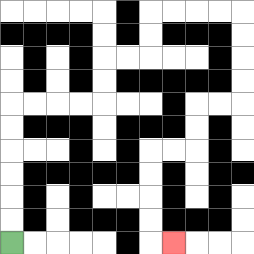{'start': '[0, 10]', 'end': '[7, 10]', 'path_directions': 'U,U,U,U,U,U,R,R,R,R,U,U,R,R,U,U,R,R,R,R,D,D,D,D,L,L,D,D,L,L,D,D,D,D,R', 'path_coordinates': '[[0, 10], [0, 9], [0, 8], [0, 7], [0, 6], [0, 5], [0, 4], [1, 4], [2, 4], [3, 4], [4, 4], [4, 3], [4, 2], [5, 2], [6, 2], [6, 1], [6, 0], [7, 0], [8, 0], [9, 0], [10, 0], [10, 1], [10, 2], [10, 3], [10, 4], [9, 4], [8, 4], [8, 5], [8, 6], [7, 6], [6, 6], [6, 7], [6, 8], [6, 9], [6, 10], [7, 10]]'}